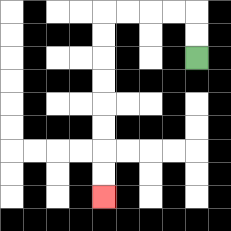{'start': '[8, 2]', 'end': '[4, 8]', 'path_directions': 'U,U,L,L,L,L,D,D,D,D,D,D,D,D', 'path_coordinates': '[[8, 2], [8, 1], [8, 0], [7, 0], [6, 0], [5, 0], [4, 0], [4, 1], [4, 2], [4, 3], [4, 4], [4, 5], [4, 6], [4, 7], [4, 8]]'}